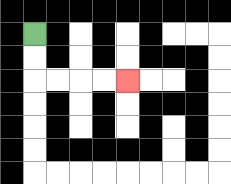{'start': '[1, 1]', 'end': '[5, 3]', 'path_directions': 'D,D,R,R,R,R', 'path_coordinates': '[[1, 1], [1, 2], [1, 3], [2, 3], [3, 3], [4, 3], [5, 3]]'}